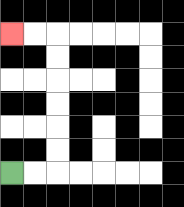{'start': '[0, 7]', 'end': '[0, 1]', 'path_directions': 'R,R,U,U,U,U,U,U,L,L', 'path_coordinates': '[[0, 7], [1, 7], [2, 7], [2, 6], [2, 5], [2, 4], [2, 3], [2, 2], [2, 1], [1, 1], [0, 1]]'}